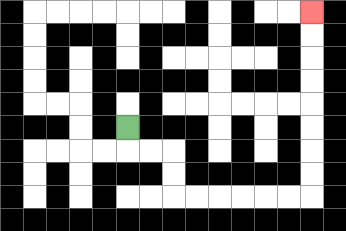{'start': '[5, 5]', 'end': '[13, 0]', 'path_directions': 'D,R,R,D,D,R,R,R,R,R,R,U,U,U,U,U,U,U,U', 'path_coordinates': '[[5, 5], [5, 6], [6, 6], [7, 6], [7, 7], [7, 8], [8, 8], [9, 8], [10, 8], [11, 8], [12, 8], [13, 8], [13, 7], [13, 6], [13, 5], [13, 4], [13, 3], [13, 2], [13, 1], [13, 0]]'}